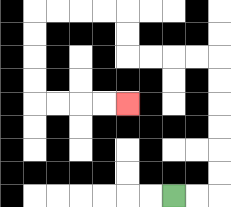{'start': '[7, 8]', 'end': '[5, 4]', 'path_directions': 'R,R,U,U,U,U,U,U,L,L,L,L,U,U,L,L,L,L,D,D,D,D,R,R,R,R', 'path_coordinates': '[[7, 8], [8, 8], [9, 8], [9, 7], [9, 6], [9, 5], [9, 4], [9, 3], [9, 2], [8, 2], [7, 2], [6, 2], [5, 2], [5, 1], [5, 0], [4, 0], [3, 0], [2, 0], [1, 0], [1, 1], [1, 2], [1, 3], [1, 4], [2, 4], [3, 4], [4, 4], [5, 4]]'}